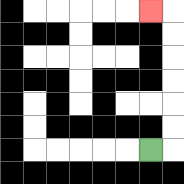{'start': '[6, 6]', 'end': '[6, 0]', 'path_directions': 'R,U,U,U,U,U,U,L', 'path_coordinates': '[[6, 6], [7, 6], [7, 5], [7, 4], [7, 3], [7, 2], [7, 1], [7, 0], [6, 0]]'}